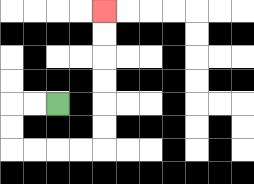{'start': '[2, 4]', 'end': '[4, 0]', 'path_directions': 'L,L,D,D,R,R,R,R,U,U,U,U,U,U', 'path_coordinates': '[[2, 4], [1, 4], [0, 4], [0, 5], [0, 6], [1, 6], [2, 6], [3, 6], [4, 6], [4, 5], [4, 4], [4, 3], [4, 2], [4, 1], [4, 0]]'}